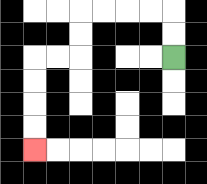{'start': '[7, 2]', 'end': '[1, 6]', 'path_directions': 'U,U,L,L,L,L,D,D,L,L,D,D,D,D', 'path_coordinates': '[[7, 2], [7, 1], [7, 0], [6, 0], [5, 0], [4, 0], [3, 0], [3, 1], [3, 2], [2, 2], [1, 2], [1, 3], [1, 4], [1, 5], [1, 6]]'}